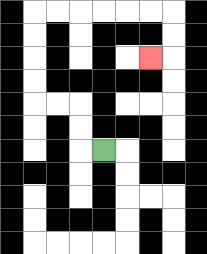{'start': '[4, 6]', 'end': '[6, 2]', 'path_directions': 'L,U,U,L,L,U,U,U,U,R,R,R,R,R,R,D,D,L', 'path_coordinates': '[[4, 6], [3, 6], [3, 5], [3, 4], [2, 4], [1, 4], [1, 3], [1, 2], [1, 1], [1, 0], [2, 0], [3, 0], [4, 0], [5, 0], [6, 0], [7, 0], [7, 1], [7, 2], [6, 2]]'}